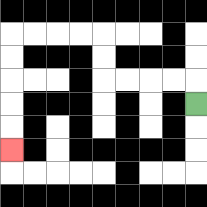{'start': '[8, 4]', 'end': '[0, 6]', 'path_directions': 'U,L,L,L,L,U,U,L,L,L,L,D,D,D,D,D', 'path_coordinates': '[[8, 4], [8, 3], [7, 3], [6, 3], [5, 3], [4, 3], [4, 2], [4, 1], [3, 1], [2, 1], [1, 1], [0, 1], [0, 2], [0, 3], [0, 4], [0, 5], [0, 6]]'}